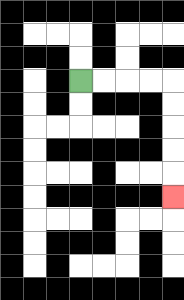{'start': '[3, 3]', 'end': '[7, 8]', 'path_directions': 'R,R,R,R,D,D,D,D,D', 'path_coordinates': '[[3, 3], [4, 3], [5, 3], [6, 3], [7, 3], [7, 4], [7, 5], [7, 6], [7, 7], [7, 8]]'}